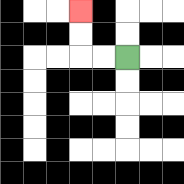{'start': '[5, 2]', 'end': '[3, 0]', 'path_directions': 'L,L,U,U', 'path_coordinates': '[[5, 2], [4, 2], [3, 2], [3, 1], [3, 0]]'}